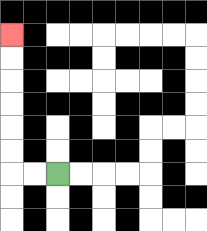{'start': '[2, 7]', 'end': '[0, 1]', 'path_directions': 'L,L,U,U,U,U,U,U', 'path_coordinates': '[[2, 7], [1, 7], [0, 7], [0, 6], [0, 5], [0, 4], [0, 3], [0, 2], [0, 1]]'}